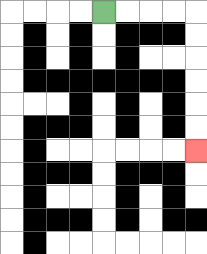{'start': '[4, 0]', 'end': '[8, 6]', 'path_directions': 'R,R,R,R,D,D,D,D,D,D', 'path_coordinates': '[[4, 0], [5, 0], [6, 0], [7, 0], [8, 0], [8, 1], [8, 2], [8, 3], [8, 4], [8, 5], [8, 6]]'}